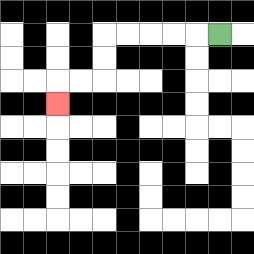{'start': '[9, 1]', 'end': '[2, 4]', 'path_directions': 'L,L,L,L,L,D,D,L,L,D', 'path_coordinates': '[[9, 1], [8, 1], [7, 1], [6, 1], [5, 1], [4, 1], [4, 2], [4, 3], [3, 3], [2, 3], [2, 4]]'}